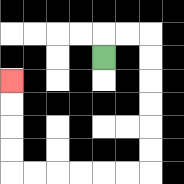{'start': '[4, 2]', 'end': '[0, 3]', 'path_directions': 'U,R,R,D,D,D,D,D,D,L,L,L,L,L,L,U,U,U,U', 'path_coordinates': '[[4, 2], [4, 1], [5, 1], [6, 1], [6, 2], [6, 3], [6, 4], [6, 5], [6, 6], [6, 7], [5, 7], [4, 7], [3, 7], [2, 7], [1, 7], [0, 7], [0, 6], [0, 5], [0, 4], [0, 3]]'}